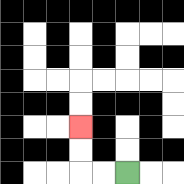{'start': '[5, 7]', 'end': '[3, 5]', 'path_directions': 'L,L,U,U', 'path_coordinates': '[[5, 7], [4, 7], [3, 7], [3, 6], [3, 5]]'}